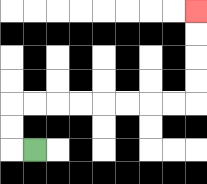{'start': '[1, 6]', 'end': '[8, 0]', 'path_directions': 'L,U,U,R,R,R,R,R,R,R,R,U,U,U,U', 'path_coordinates': '[[1, 6], [0, 6], [0, 5], [0, 4], [1, 4], [2, 4], [3, 4], [4, 4], [5, 4], [6, 4], [7, 4], [8, 4], [8, 3], [8, 2], [8, 1], [8, 0]]'}